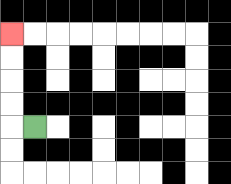{'start': '[1, 5]', 'end': '[0, 1]', 'path_directions': 'L,U,U,U,U', 'path_coordinates': '[[1, 5], [0, 5], [0, 4], [0, 3], [0, 2], [0, 1]]'}